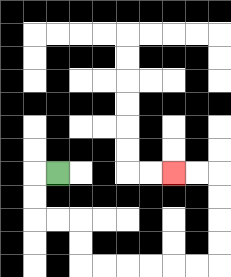{'start': '[2, 7]', 'end': '[7, 7]', 'path_directions': 'L,D,D,R,R,D,D,R,R,R,R,R,R,U,U,U,U,L,L', 'path_coordinates': '[[2, 7], [1, 7], [1, 8], [1, 9], [2, 9], [3, 9], [3, 10], [3, 11], [4, 11], [5, 11], [6, 11], [7, 11], [8, 11], [9, 11], [9, 10], [9, 9], [9, 8], [9, 7], [8, 7], [7, 7]]'}